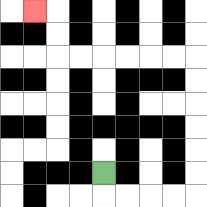{'start': '[4, 7]', 'end': '[1, 0]', 'path_directions': 'D,R,R,R,R,U,U,U,U,U,U,L,L,L,L,L,L,U,U,L', 'path_coordinates': '[[4, 7], [4, 8], [5, 8], [6, 8], [7, 8], [8, 8], [8, 7], [8, 6], [8, 5], [8, 4], [8, 3], [8, 2], [7, 2], [6, 2], [5, 2], [4, 2], [3, 2], [2, 2], [2, 1], [2, 0], [1, 0]]'}